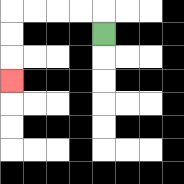{'start': '[4, 1]', 'end': '[0, 3]', 'path_directions': 'U,L,L,L,L,D,D,D', 'path_coordinates': '[[4, 1], [4, 0], [3, 0], [2, 0], [1, 0], [0, 0], [0, 1], [0, 2], [0, 3]]'}